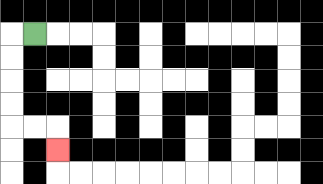{'start': '[1, 1]', 'end': '[2, 6]', 'path_directions': 'L,D,D,D,D,R,R,D', 'path_coordinates': '[[1, 1], [0, 1], [0, 2], [0, 3], [0, 4], [0, 5], [1, 5], [2, 5], [2, 6]]'}